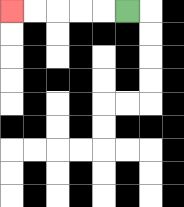{'start': '[5, 0]', 'end': '[0, 0]', 'path_directions': 'L,L,L,L,L', 'path_coordinates': '[[5, 0], [4, 0], [3, 0], [2, 0], [1, 0], [0, 0]]'}